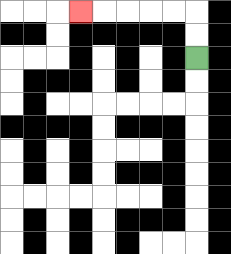{'start': '[8, 2]', 'end': '[3, 0]', 'path_directions': 'U,U,L,L,L,L,L', 'path_coordinates': '[[8, 2], [8, 1], [8, 0], [7, 0], [6, 0], [5, 0], [4, 0], [3, 0]]'}